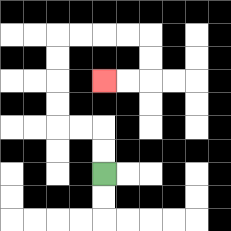{'start': '[4, 7]', 'end': '[4, 3]', 'path_directions': 'U,U,L,L,U,U,U,U,R,R,R,R,D,D,L,L', 'path_coordinates': '[[4, 7], [4, 6], [4, 5], [3, 5], [2, 5], [2, 4], [2, 3], [2, 2], [2, 1], [3, 1], [4, 1], [5, 1], [6, 1], [6, 2], [6, 3], [5, 3], [4, 3]]'}